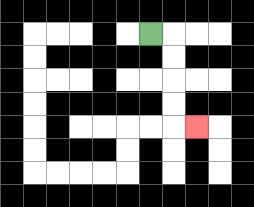{'start': '[6, 1]', 'end': '[8, 5]', 'path_directions': 'R,D,D,D,D,R', 'path_coordinates': '[[6, 1], [7, 1], [7, 2], [7, 3], [7, 4], [7, 5], [8, 5]]'}